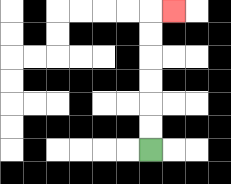{'start': '[6, 6]', 'end': '[7, 0]', 'path_directions': 'U,U,U,U,U,U,R', 'path_coordinates': '[[6, 6], [6, 5], [6, 4], [6, 3], [6, 2], [6, 1], [6, 0], [7, 0]]'}